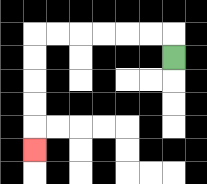{'start': '[7, 2]', 'end': '[1, 6]', 'path_directions': 'U,L,L,L,L,L,L,D,D,D,D,D', 'path_coordinates': '[[7, 2], [7, 1], [6, 1], [5, 1], [4, 1], [3, 1], [2, 1], [1, 1], [1, 2], [1, 3], [1, 4], [1, 5], [1, 6]]'}